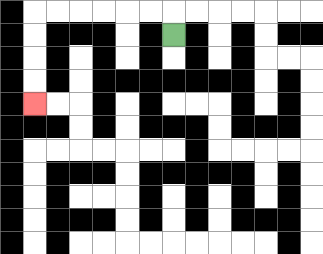{'start': '[7, 1]', 'end': '[1, 4]', 'path_directions': 'U,L,L,L,L,L,L,D,D,D,D', 'path_coordinates': '[[7, 1], [7, 0], [6, 0], [5, 0], [4, 0], [3, 0], [2, 0], [1, 0], [1, 1], [1, 2], [1, 3], [1, 4]]'}